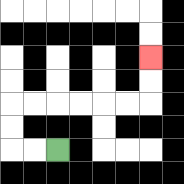{'start': '[2, 6]', 'end': '[6, 2]', 'path_directions': 'L,L,U,U,R,R,R,R,R,R,U,U', 'path_coordinates': '[[2, 6], [1, 6], [0, 6], [0, 5], [0, 4], [1, 4], [2, 4], [3, 4], [4, 4], [5, 4], [6, 4], [6, 3], [6, 2]]'}